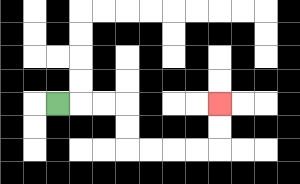{'start': '[2, 4]', 'end': '[9, 4]', 'path_directions': 'R,R,R,D,D,R,R,R,R,U,U', 'path_coordinates': '[[2, 4], [3, 4], [4, 4], [5, 4], [5, 5], [5, 6], [6, 6], [7, 6], [8, 6], [9, 6], [9, 5], [9, 4]]'}